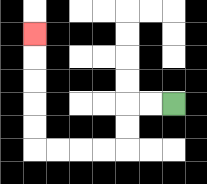{'start': '[7, 4]', 'end': '[1, 1]', 'path_directions': 'L,L,D,D,L,L,L,L,U,U,U,U,U', 'path_coordinates': '[[7, 4], [6, 4], [5, 4], [5, 5], [5, 6], [4, 6], [3, 6], [2, 6], [1, 6], [1, 5], [1, 4], [1, 3], [1, 2], [1, 1]]'}